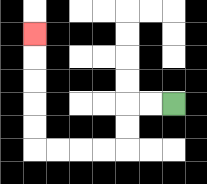{'start': '[7, 4]', 'end': '[1, 1]', 'path_directions': 'L,L,D,D,L,L,L,L,U,U,U,U,U', 'path_coordinates': '[[7, 4], [6, 4], [5, 4], [5, 5], [5, 6], [4, 6], [3, 6], [2, 6], [1, 6], [1, 5], [1, 4], [1, 3], [1, 2], [1, 1]]'}